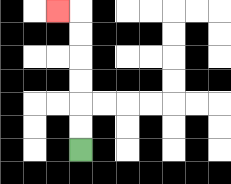{'start': '[3, 6]', 'end': '[2, 0]', 'path_directions': 'U,U,U,U,U,U,L', 'path_coordinates': '[[3, 6], [3, 5], [3, 4], [3, 3], [3, 2], [3, 1], [3, 0], [2, 0]]'}